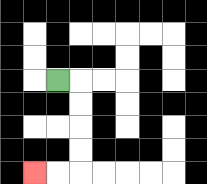{'start': '[2, 3]', 'end': '[1, 7]', 'path_directions': 'R,D,D,D,D,L,L', 'path_coordinates': '[[2, 3], [3, 3], [3, 4], [3, 5], [3, 6], [3, 7], [2, 7], [1, 7]]'}